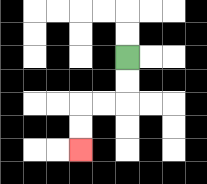{'start': '[5, 2]', 'end': '[3, 6]', 'path_directions': 'D,D,L,L,D,D', 'path_coordinates': '[[5, 2], [5, 3], [5, 4], [4, 4], [3, 4], [3, 5], [3, 6]]'}